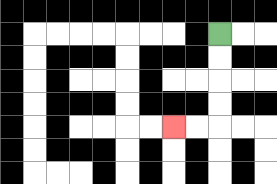{'start': '[9, 1]', 'end': '[7, 5]', 'path_directions': 'D,D,D,D,L,L', 'path_coordinates': '[[9, 1], [9, 2], [9, 3], [9, 4], [9, 5], [8, 5], [7, 5]]'}